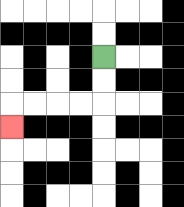{'start': '[4, 2]', 'end': '[0, 5]', 'path_directions': 'D,D,L,L,L,L,D', 'path_coordinates': '[[4, 2], [4, 3], [4, 4], [3, 4], [2, 4], [1, 4], [0, 4], [0, 5]]'}